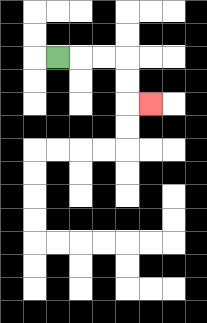{'start': '[2, 2]', 'end': '[6, 4]', 'path_directions': 'R,R,R,D,D,R', 'path_coordinates': '[[2, 2], [3, 2], [4, 2], [5, 2], [5, 3], [5, 4], [6, 4]]'}